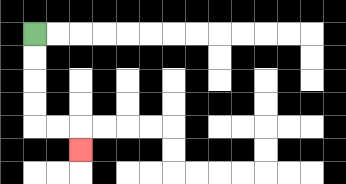{'start': '[1, 1]', 'end': '[3, 6]', 'path_directions': 'D,D,D,D,R,R,D', 'path_coordinates': '[[1, 1], [1, 2], [1, 3], [1, 4], [1, 5], [2, 5], [3, 5], [3, 6]]'}